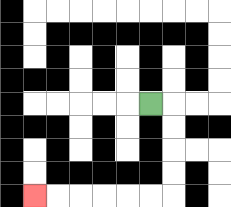{'start': '[6, 4]', 'end': '[1, 8]', 'path_directions': 'R,D,D,D,D,L,L,L,L,L,L', 'path_coordinates': '[[6, 4], [7, 4], [7, 5], [7, 6], [7, 7], [7, 8], [6, 8], [5, 8], [4, 8], [3, 8], [2, 8], [1, 8]]'}